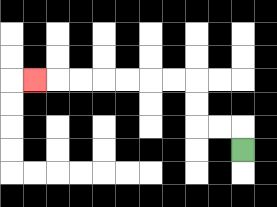{'start': '[10, 6]', 'end': '[1, 3]', 'path_directions': 'U,L,L,U,U,L,L,L,L,L,L,L', 'path_coordinates': '[[10, 6], [10, 5], [9, 5], [8, 5], [8, 4], [8, 3], [7, 3], [6, 3], [5, 3], [4, 3], [3, 3], [2, 3], [1, 3]]'}